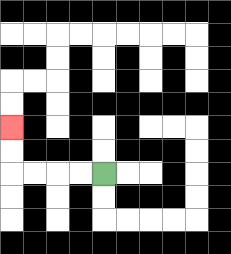{'start': '[4, 7]', 'end': '[0, 5]', 'path_directions': 'L,L,L,L,U,U', 'path_coordinates': '[[4, 7], [3, 7], [2, 7], [1, 7], [0, 7], [0, 6], [0, 5]]'}